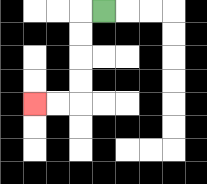{'start': '[4, 0]', 'end': '[1, 4]', 'path_directions': 'L,D,D,D,D,L,L', 'path_coordinates': '[[4, 0], [3, 0], [3, 1], [3, 2], [3, 3], [3, 4], [2, 4], [1, 4]]'}